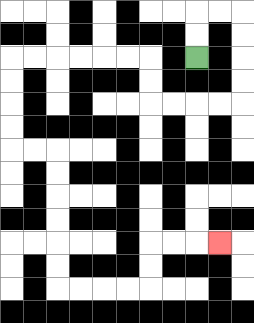{'start': '[8, 2]', 'end': '[9, 10]', 'path_directions': 'U,U,R,R,D,D,D,D,L,L,L,L,U,U,L,L,L,L,L,L,D,D,D,D,R,R,D,D,D,D,D,D,R,R,R,R,U,U,R,R,R', 'path_coordinates': '[[8, 2], [8, 1], [8, 0], [9, 0], [10, 0], [10, 1], [10, 2], [10, 3], [10, 4], [9, 4], [8, 4], [7, 4], [6, 4], [6, 3], [6, 2], [5, 2], [4, 2], [3, 2], [2, 2], [1, 2], [0, 2], [0, 3], [0, 4], [0, 5], [0, 6], [1, 6], [2, 6], [2, 7], [2, 8], [2, 9], [2, 10], [2, 11], [2, 12], [3, 12], [4, 12], [5, 12], [6, 12], [6, 11], [6, 10], [7, 10], [8, 10], [9, 10]]'}